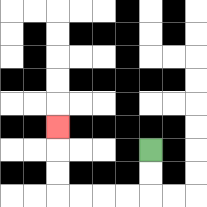{'start': '[6, 6]', 'end': '[2, 5]', 'path_directions': 'D,D,L,L,L,L,U,U,U', 'path_coordinates': '[[6, 6], [6, 7], [6, 8], [5, 8], [4, 8], [3, 8], [2, 8], [2, 7], [2, 6], [2, 5]]'}